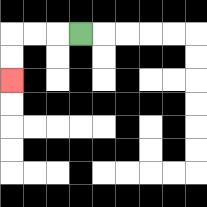{'start': '[3, 1]', 'end': '[0, 3]', 'path_directions': 'L,L,L,D,D', 'path_coordinates': '[[3, 1], [2, 1], [1, 1], [0, 1], [0, 2], [0, 3]]'}